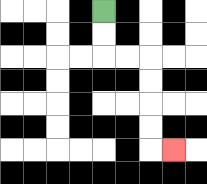{'start': '[4, 0]', 'end': '[7, 6]', 'path_directions': 'D,D,R,R,D,D,D,D,R', 'path_coordinates': '[[4, 0], [4, 1], [4, 2], [5, 2], [6, 2], [6, 3], [6, 4], [6, 5], [6, 6], [7, 6]]'}